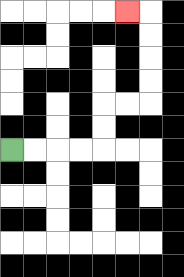{'start': '[0, 6]', 'end': '[5, 0]', 'path_directions': 'R,R,R,R,U,U,R,R,U,U,U,U,L', 'path_coordinates': '[[0, 6], [1, 6], [2, 6], [3, 6], [4, 6], [4, 5], [4, 4], [5, 4], [6, 4], [6, 3], [6, 2], [6, 1], [6, 0], [5, 0]]'}